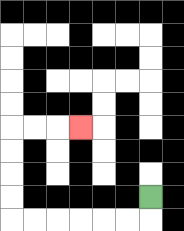{'start': '[6, 8]', 'end': '[3, 5]', 'path_directions': 'D,L,L,L,L,L,L,U,U,U,U,R,R,R', 'path_coordinates': '[[6, 8], [6, 9], [5, 9], [4, 9], [3, 9], [2, 9], [1, 9], [0, 9], [0, 8], [0, 7], [0, 6], [0, 5], [1, 5], [2, 5], [3, 5]]'}